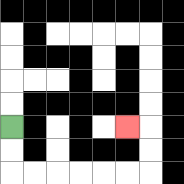{'start': '[0, 5]', 'end': '[5, 5]', 'path_directions': 'D,D,R,R,R,R,R,R,U,U,L', 'path_coordinates': '[[0, 5], [0, 6], [0, 7], [1, 7], [2, 7], [3, 7], [4, 7], [5, 7], [6, 7], [6, 6], [6, 5], [5, 5]]'}